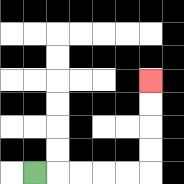{'start': '[1, 7]', 'end': '[6, 3]', 'path_directions': 'R,R,R,R,R,U,U,U,U', 'path_coordinates': '[[1, 7], [2, 7], [3, 7], [4, 7], [5, 7], [6, 7], [6, 6], [6, 5], [6, 4], [6, 3]]'}